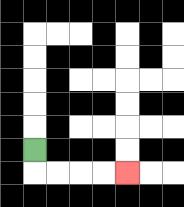{'start': '[1, 6]', 'end': '[5, 7]', 'path_directions': 'D,R,R,R,R', 'path_coordinates': '[[1, 6], [1, 7], [2, 7], [3, 7], [4, 7], [5, 7]]'}